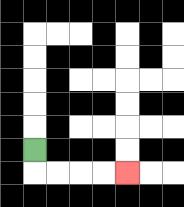{'start': '[1, 6]', 'end': '[5, 7]', 'path_directions': 'D,R,R,R,R', 'path_coordinates': '[[1, 6], [1, 7], [2, 7], [3, 7], [4, 7], [5, 7]]'}